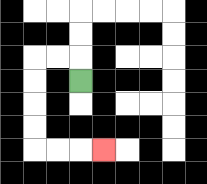{'start': '[3, 3]', 'end': '[4, 6]', 'path_directions': 'U,L,L,D,D,D,D,R,R,R', 'path_coordinates': '[[3, 3], [3, 2], [2, 2], [1, 2], [1, 3], [1, 4], [1, 5], [1, 6], [2, 6], [3, 6], [4, 6]]'}